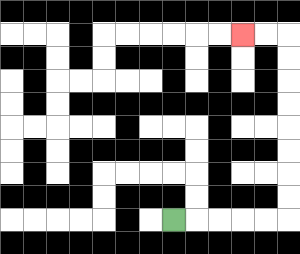{'start': '[7, 9]', 'end': '[10, 1]', 'path_directions': 'R,R,R,R,R,U,U,U,U,U,U,U,U,L,L', 'path_coordinates': '[[7, 9], [8, 9], [9, 9], [10, 9], [11, 9], [12, 9], [12, 8], [12, 7], [12, 6], [12, 5], [12, 4], [12, 3], [12, 2], [12, 1], [11, 1], [10, 1]]'}